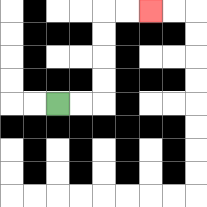{'start': '[2, 4]', 'end': '[6, 0]', 'path_directions': 'R,R,U,U,U,U,R,R', 'path_coordinates': '[[2, 4], [3, 4], [4, 4], [4, 3], [4, 2], [4, 1], [4, 0], [5, 0], [6, 0]]'}